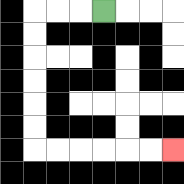{'start': '[4, 0]', 'end': '[7, 6]', 'path_directions': 'L,L,L,D,D,D,D,D,D,R,R,R,R,R,R', 'path_coordinates': '[[4, 0], [3, 0], [2, 0], [1, 0], [1, 1], [1, 2], [1, 3], [1, 4], [1, 5], [1, 6], [2, 6], [3, 6], [4, 6], [5, 6], [6, 6], [7, 6]]'}